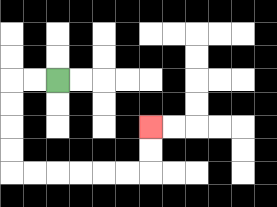{'start': '[2, 3]', 'end': '[6, 5]', 'path_directions': 'L,L,D,D,D,D,R,R,R,R,R,R,U,U', 'path_coordinates': '[[2, 3], [1, 3], [0, 3], [0, 4], [0, 5], [0, 6], [0, 7], [1, 7], [2, 7], [3, 7], [4, 7], [5, 7], [6, 7], [6, 6], [6, 5]]'}